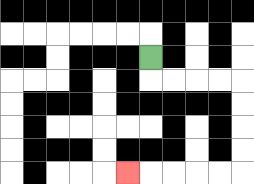{'start': '[6, 2]', 'end': '[5, 7]', 'path_directions': 'D,R,R,R,R,D,D,D,D,L,L,L,L,L', 'path_coordinates': '[[6, 2], [6, 3], [7, 3], [8, 3], [9, 3], [10, 3], [10, 4], [10, 5], [10, 6], [10, 7], [9, 7], [8, 7], [7, 7], [6, 7], [5, 7]]'}